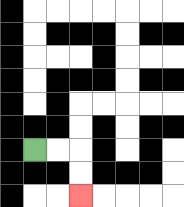{'start': '[1, 6]', 'end': '[3, 8]', 'path_directions': 'R,R,D,D', 'path_coordinates': '[[1, 6], [2, 6], [3, 6], [3, 7], [3, 8]]'}